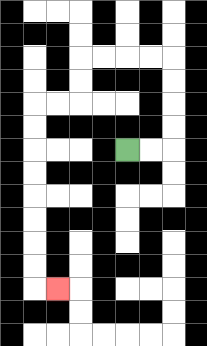{'start': '[5, 6]', 'end': '[2, 12]', 'path_directions': 'R,R,U,U,U,U,L,L,L,L,D,D,L,L,D,D,D,D,D,D,D,D,R', 'path_coordinates': '[[5, 6], [6, 6], [7, 6], [7, 5], [7, 4], [7, 3], [7, 2], [6, 2], [5, 2], [4, 2], [3, 2], [3, 3], [3, 4], [2, 4], [1, 4], [1, 5], [1, 6], [1, 7], [1, 8], [1, 9], [1, 10], [1, 11], [1, 12], [2, 12]]'}